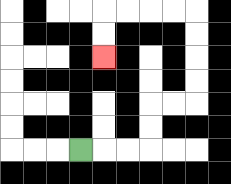{'start': '[3, 6]', 'end': '[4, 2]', 'path_directions': 'R,R,R,U,U,R,R,U,U,U,U,L,L,L,L,D,D', 'path_coordinates': '[[3, 6], [4, 6], [5, 6], [6, 6], [6, 5], [6, 4], [7, 4], [8, 4], [8, 3], [8, 2], [8, 1], [8, 0], [7, 0], [6, 0], [5, 0], [4, 0], [4, 1], [4, 2]]'}